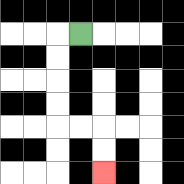{'start': '[3, 1]', 'end': '[4, 7]', 'path_directions': 'L,D,D,D,D,R,R,D,D', 'path_coordinates': '[[3, 1], [2, 1], [2, 2], [2, 3], [2, 4], [2, 5], [3, 5], [4, 5], [4, 6], [4, 7]]'}